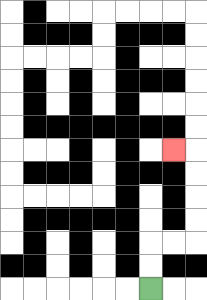{'start': '[6, 12]', 'end': '[7, 6]', 'path_directions': 'U,U,R,R,U,U,U,U,L', 'path_coordinates': '[[6, 12], [6, 11], [6, 10], [7, 10], [8, 10], [8, 9], [8, 8], [8, 7], [8, 6], [7, 6]]'}